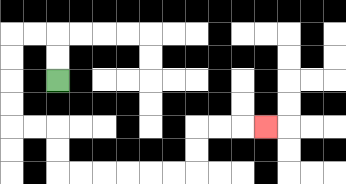{'start': '[2, 3]', 'end': '[11, 5]', 'path_directions': 'U,U,L,L,D,D,D,D,R,R,D,D,R,R,R,R,R,R,U,U,R,R,R', 'path_coordinates': '[[2, 3], [2, 2], [2, 1], [1, 1], [0, 1], [0, 2], [0, 3], [0, 4], [0, 5], [1, 5], [2, 5], [2, 6], [2, 7], [3, 7], [4, 7], [5, 7], [6, 7], [7, 7], [8, 7], [8, 6], [8, 5], [9, 5], [10, 5], [11, 5]]'}